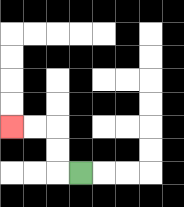{'start': '[3, 7]', 'end': '[0, 5]', 'path_directions': 'L,U,U,L,L', 'path_coordinates': '[[3, 7], [2, 7], [2, 6], [2, 5], [1, 5], [0, 5]]'}